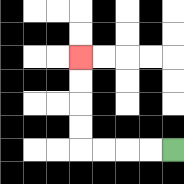{'start': '[7, 6]', 'end': '[3, 2]', 'path_directions': 'L,L,L,L,U,U,U,U', 'path_coordinates': '[[7, 6], [6, 6], [5, 6], [4, 6], [3, 6], [3, 5], [3, 4], [3, 3], [3, 2]]'}